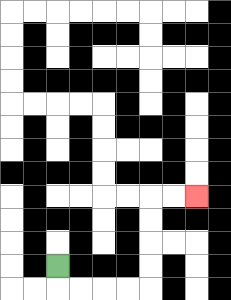{'start': '[2, 11]', 'end': '[8, 8]', 'path_directions': 'D,R,R,R,R,U,U,U,U,R,R', 'path_coordinates': '[[2, 11], [2, 12], [3, 12], [4, 12], [5, 12], [6, 12], [6, 11], [6, 10], [6, 9], [6, 8], [7, 8], [8, 8]]'}